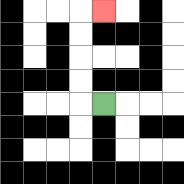{'start': '[4, 4]', 'end': '[4, 0]', 'path_directions': 'L,U,U,U,U,R', 'path_coordinates': '[[4, 4], [3, 4], [3, 3], [3, 2], [3, 1], [3, 0], [4, 0]]'}